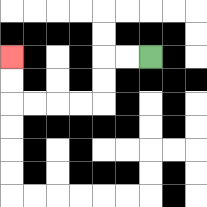{'start': '[6, 2]', 'end': '[0, 2]', 'path_directions': 'L,L,D,D,L,L,L,L,U,U', 'path_coordinates': '[[6, 2], [5, 2], [4, 2], [4, 3], [4, 4], [3, 4], [2, 4], [1, 4], [0, 4], [0, 3], [0, 2]]'}